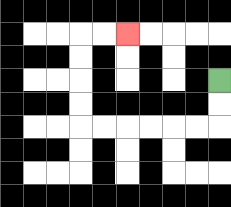{'start': '[9, 3]', 'end': '[5, 1]', 'path_directions': 'D,D,L,L,L,L,L,L,U,U,U,U,R,R', 'path_coordinates': '[[9, 3], [9, 4], [9, 5], [8, 5], [7, 5], [6, 5], [5, 5], [4, 5], [3, 5], [3, 4], [3, 3], [3, 2], [3, 1], [4, 1], [5, 1]]'}